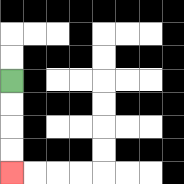{'start': '[0, 3]', 'end': '[0, 7]', 'path_directions': 'D,D,D,D', 'path_coordinates': '[[0, 3], [0, 4], [0, 5], [0, 6], [0, 7]]'}